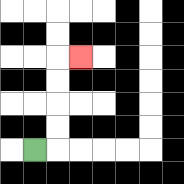{'start': '[1, 6]', 'end': '[3, 2]', 'path_directions': 'R,U,U,U,U,R', 'path_coordinates': '[[1, 6], [2, 6], [2, 5], [2, 4], [2, 3], [2, 2], [3, 2]]'}